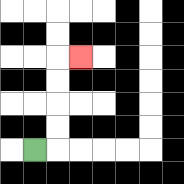{'start': '[1, 6]', 'end': '[3, 2]', 'path_directions': 'R,U,U,U,U,R', 'path_coordinates': '[[1, 6], [2, 6], [2, 5], [2, 4], [2, 3], [2, 2], [3, 2]]'}